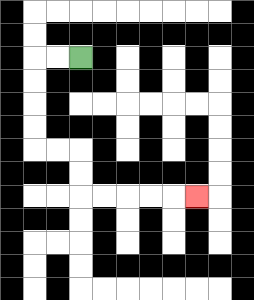{'start': '[3, 2]', 'end': '[8, 8]', 'path_directions': 'L,L,D,D,D,D,R,R,D,D,R,R,R,R,R', 'path_coordinates': '[[3, 2], [2, 2], [1, 2], [1, 3], [1, 4], [1, 5], [1, 6], [2, 6], [3, 6], [3, 7], [3, 8], [4, 8], [5, 8], [6, 8], [7, 8], [8, 8]]'}